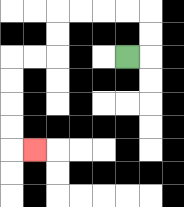{'start': '[5, 2]', 'end': '[1, 6]', 'path_directions': 'R,U,U,L,L,L,L,D,D,L,L,D,D,D,D,R', 'path_coordinates': '[[5, 2], [6, 2], [6, 1], [6, 0], [5, 0], [4, 0], [3, 0], [2, 0], [2, 1], [2, 2], [1, 2], [0, 2], [0, 3], [0, 4], [0, 5], [0, 6], [1, 6]]'}